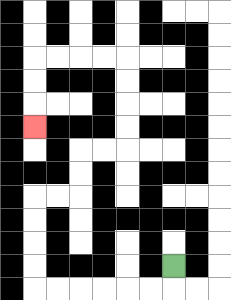{'start': '[7, 11]', 'end': '[1, 5]', 'path_directions': 'D,L,L,L,L,L,L,U,U,U,U,R,R,U,U,R,R,U,U,U,U,L,L,L,L,D,D,D', 'path_coordinates': '[[7, 11], [7, 12], [6, 12], [5, 12], [4, 12], [3, 12], [2, 12], [1, 12], [1, 11], [1, 10], [1, 9], [1, 8], [2, 8], [3, 8], [3, 7], [3, 6], [4, 6], [5, 6], [5, 5], [5, 4], [5, 3], [5, 2], [4, 2], [3, 2], [2, 2], [1, 2], [1, 3], [1, 4], [1, 5]]'}